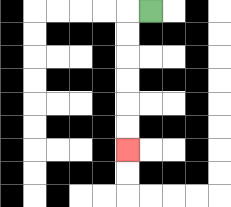{'start': '[6, 0]', 'end': '[5, 6]', 'path_directions': 'L,D,D,D,D,D,D', 'path_coordinates': '[[6, 0], [5, 0], [5, 1], [5, 2], [5, 3], [5, 4], [5, 5], [5, 6]]'}